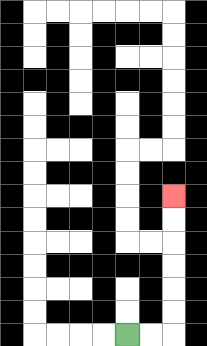{'start': '[5, 14]', 'end': '[7, 8]', 'path_directions': 'R,R,U,U,U,U,U,U', 'path_coordinates': '[[5, 14], [6, 14], [7, 14], [7, 13], [7, 12], [7, 11], [7, 10], [7, 9], [7, 8]]'}